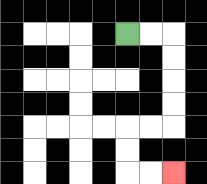{'start': '[5, 1]', 'end': '[7, 7]', 'path_directions': 'R,R,D,D,D,D,L,L,D,D,R,R', 'path_coordinates': '[[5, 1], [6, 1], [7, 1], [7, 2], [7, 3], [7, 4], [7, 5], [6, 5], [5, 5], [5, 6], [5, 7], [6, 7], [7, 7]]'}